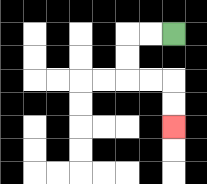{'start': '[7, 1]', 'end': '[7, 5]', 'path_directions': 'L,L,D,D,R,R,D,D', 'path_coordinates': '[[7, 1], [6, 1], [5, 1], [5, 2], [5, 3], [6, 3], [7, 3], [7, 4], [7, 5]]'}